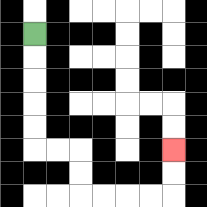{'start': '[1, 1]', 'end': '[7, 6]', 'path_directions': 'D,D,D,D,D,R,R,D,D,R,R,R,R,U,U', 'path_coordinates': '[[1, 1], [1, 2], [1, 3], [1, 4], [1, 5], [1, 6], [2, 6], [3, 6], [3, 7], [3, 8], [4, 8], [5, 8], [6, 8], [7, 8], [7, 7], [7, 6]]'}